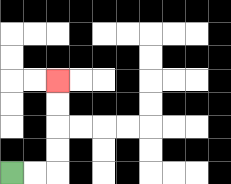{'start': '[0, 7]', 'end': '[2, 3]', 'path_directions': 'R,R,U,U,U,U', 'path_coordinates': '[[0, 7], [1, 7], [2, 7], [2, 6], [2, 5], [2, 4], [2, 3]]'}